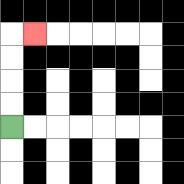{'start': '[0, 5]', 'end': '[1, 1]', 'path_directions': 'U,U,U,U,R', 'path_coordinates': '[[0, 5], [0, 4], [0, 3], [0, 2], [0, 1], [1, 1]]'}